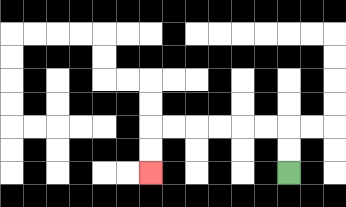{'start': '[12, 7]', 'end': '[6, 7]', 'path_directions': 'U,U,L,L,L,L,L,L,D,D', 'path_coordinates': '[[12, 7], [12, 6], [12, 5], [11, 5], [10, 5], [9, 5], [8, 5], [7, 5], [6, 5], [6, 6], [6, 7]]'}